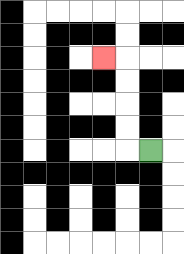{'start': '[6, 6]', 'end': '[4, 2]', 'path_directions': 'L,U,U,U,U,L', 'path_coordinates': '[[6, 6], [5, 6], [5, 5], [5, 4], [5, 3], [5, 2], [4, 2]]'}